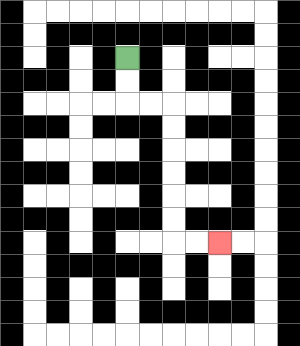{'start': '[5, 2]', 'end': '[9, 10]', 'path_directions': 'D,D,R,R,D,D,D,D,D,D,R,R', 'path_coordinates': '[[5, 2], [5, 3], [5, 4], [6, 4], [7, 4], [7, 5], [7, 6], [7, 7], [7, 8], [7, 9], [7, 10], [8, 10], [9, 10]]'}